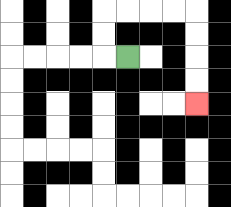{'start': '[5, 2]', 'end': '[8, 4]', 'path_directions': 'L,U,U,R,R,R,R,D,D,D,D', 'path_coordinates': '[[5, 2], [4, 2], [4, 1], [4, 0], [5, 0], [6, 0], [7, 0], [8, 0], [8, 1], [8, 2], [8, 3], [8, 4]]'}